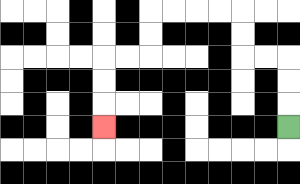{'start': '[12, 5]', 'end': '[4, 5]', 'path_directions': 'U,U,U,L,L,U,U,L,L,L,L,D,D,L,L,D,D,D', 'path_coordinates': '[[12, 5], [12, 4], [12, 3], [12, 2], [11, 2], [10, 2], [10, 1], [10, 0], [9, 0], [8, 0], [7, 0], [6, 0], [6, 1], [6, 2], [5, 2], [4, 2], [4, 3], [4, 4], [4, 5]]'}